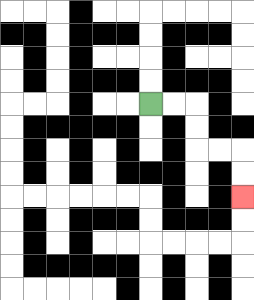{'start': '[6, 4]', 'end': '[10, 8]', 'path_directions': 'R,R,D,D,R,R,D,D', 'path_coordinates': '[[6, 4], [7, 4], [8, 4], [8, 5], [8, 6], [9, 6], [10, 6], [10, 7], [10, 8]]'}